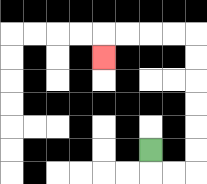{'start': '[6, 6]', 'end': '[4, 2]', 'path_directions': 'D,R,R,U,U,U,U,U,U,L,L,L,L,D', 'path_coordinates': '[[6, 6], [6, 7], [7, 7], [8, 7], [8, 6], [8, 5], [8, 4], [8, 3], [8, 2], [8, 1], [7, 1], [6, 1], [5, 1], [4, 1], [4, 2]]'}